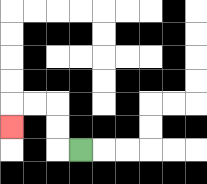{'start': '[3, 6]', 'end': '[0, 5]', 'path_directions': 'L,U,U,L,L,D', 'path_coordinates': '[[3, 6], [2, 6], [2, 5], [2, 4], [1, 4], [0, 4], [0, 5]]'}